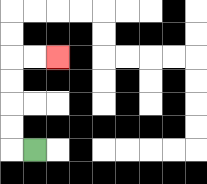{'start': '[1, 6]', 'end': '[2, 2]', 'path_directions': 'L,U,U,U,U,R,R', 'path_coordinates': '[[1, 6], [0, 6], [0, 5], [0, 4], [0, 3], [0, 2], [1, 2], [2, 2]]'}